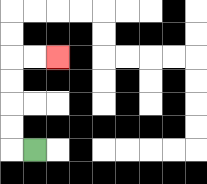{'start': '[1, 6]', 'end': '[2, 2]', 'path_directions': 'L,U,U,U,U,R,R', 'path_coordinates': '[[1, 6], [0, 6], [0, 5], [0, 4], [0, 3], [0, 2], [1, 2], [2, 2]]'}